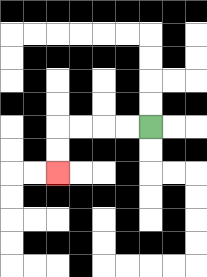{'start': '[6, 5]', 'end': '[2, 7]', 'path_directions': 'L,L,L,L,D,D', 'path_coordinates': '[[6, 5], [5, 5], [4, 5], [3, 5], [2, 5], [2, 6], [2, 7]]'}